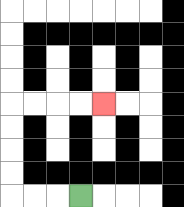{'start': '[3, 8]', 'end': '[4, 4]', 'path_directions': 'L,L,L,U,U,U,U,R,R,R,R', 'path_coordinates': '[[3, 8], [2, 8], [1, 8], [0, 8], [0, 7], [0, 6], [0, 5], [0, 4], [1, 4], [2, 4], [3, 4], [4, 4]]'}